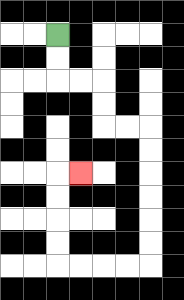{'start': '[2, 1]', 'end': '[3, 7]', 'path_directions': 'D,D,R,R,D,D,R,R,D,D,D,D,D,D,L,L,L,L,U,U,U,U,R', 'path_coordinates': '[[2, 1], [2, 2], [2, 3], [3, 3], [4, 3], [4, 4], [4, 5], [5, 5], [6, 5], [6, 6], [6, 7], [6, 8], [6, 9], [6, 10], [6, 11], [5, 11], [4, 11], [3, 11], [2, 11], [2, 10], [2, 9], [2, 8], [2, 7], [3, 7]]'}